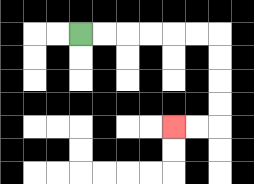{'start': '[3, 1]', 'end': '[7, 5]', 'path_directions': 'R,R,R,R,R,R,D,D,D,D,L,L', 'path_coordinates': '[[3, 1], [4, 1], [5, 1], [6, 1], [7, 1], [8, 1], [9, 1], [9, 2], [9, 3], [9, 4], [9, 5], [8, 5], [7, 5]]'}